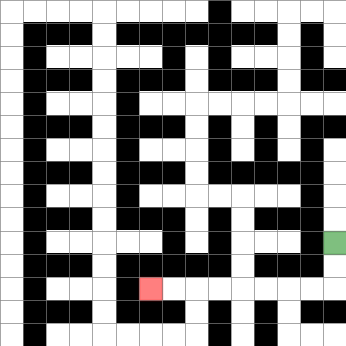{'start': '[14, 10]', 'end': '[6, 12]', 'path_directions': 'D,D,L,L,L,L,L,L,L,L', 'path_coordinates': '[[14, 10], [14, 11], [14, 12], [13, 12], [12, 12], [11, 12], [10, 12], [9, 12], [8, 12], [7, 12], [6, 12]]'}